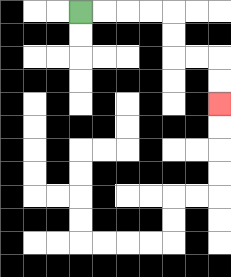{'start': '[3, 0]', 'end': '[9, 4]', 'path_directions': 'R,R,R,R,D,D,R,R,D,D', 'path_coordinates': '[[3, 0], [4, 0], [5, 0], [6, 0], [7, 0], [7, 1], [7, 2], [8, 2], [9, 2], [9, 3], [9, 4]]'}